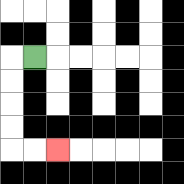{'start': '[1, 2]', 'end': '[2, 6]', 'path_directions': 'L,D,D,D,D,R,R', 'path_coordinates': '[[1, 2], [0, 2], [0, 3], [0, 4], [0, 5], [0, 6], [1, 6], [2, 6]]'}